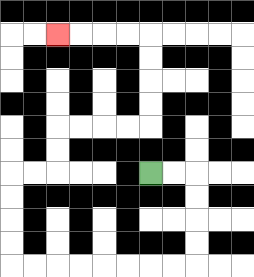{'start': '[6, 7]', 'end': '[2, 1]', 'path_directions': 'R,R,D,D,D,D,L,L,L,L,L,L,L,L,U,U,U,U,R,R,U,U,R,R,R,R,U,U,U,U,L,L,L,L', 'path_coordinates': '[[6, 7], [7, 7], [8, 7], [8, 8], [8, 9], [8, 10], [8, 11], [7, 11], [6, 11], [5, 11], [4, 11], [3, 11], [2, 11], [1, 11], [0, 11], [0, 10], [0, 9], [0, 8], [0, 7], [1, 7], [2, 7], [2, 6], [2, 5], [3, 5], [4, 5], [5, 5], [6, 5], [6, 4], [6, 3], [6, 2], [6, 1], [5, 1], [4, 1], [3, 1], [2, 1]]'}